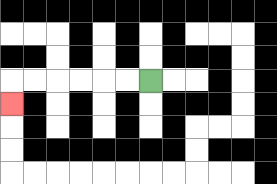{'start': '[6, 3]', 'end': '[0, 4]', 'path_directions': 'L,L,L,L,L,L,D', 'path_coordinates': '[[6, 3], [5, 3], [4, 3], [3, 3], [2, 3], [1, 3], [0, 3], [0, 4]]'}